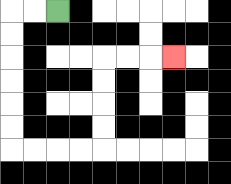{'start': '[2, 0]', 'end': '[7, 2]', 'path_directions': 'L,L,D,D,D,D,D,D,R,R,R,R,U,U,U,U,R,R,R', 'path_coordinates': '[[2, 0], [1, 0], [0, 0], [0, 1], [0, 2], [0, 3], [0, 4], [0, 5], [0, 6], [1, 6], [2, 6], [3, 6], [4, 6], [4, 5], [4, 4], [4, 3], [4, 2], [5, 2], [6, 2], [7, 2]]'}